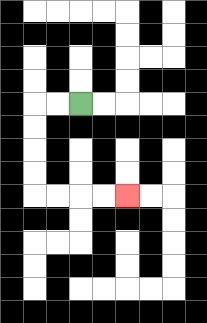{'start': '[3, 4]', 'end': '[5, 8]', 'path_directions': 'L,L,D,D,D,D,R,R,R,R', 'path_coordinates': '[[3, 4], [2, 4], [1, 4], [1, 5], [1, 6], [1, 7], [1, 8], [2, 8], [3, 8], [4, 8], [5, 8]]'}